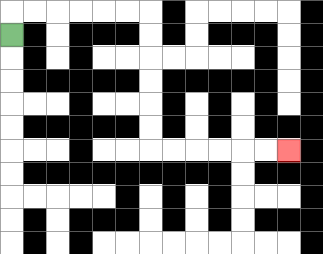{'start': '[0, 1]', 'end': '[12, 6]', 'path_directions': 'U,R,R,R,R,R,R,D,D,D,D,D,D,R,R,R,R,R,R', 'path_coordinates': '[[0, 1], [0, 0], [1, 0], [2, 0], [3, 0], [4, 0], [5, 0], [6, 0], [6, 1], [6, 2], [6, 3], [6, 4], [6, 5], [6, 6], [7, 6], [8, 6], [9, 6], [10, 6], [11, 6], [12, 6]]'}